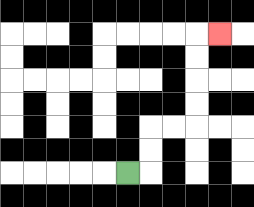{'start': '[5, 7]', 'end': '[9, 1]', 'path_directions': 'R,U,U,R,R,U,U,U,U,R', 'path_coordinates': '[[5, 7], [6, 7], [6, 6], [6, 5], [7, 5], [8, 5], [8, 4], [8, 3], [8, 2], [8, 1], [9, 1]]'}